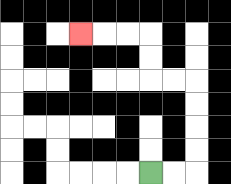{'start': '[6, 7]', 'end': '[3, 1]', 'path_directions': 'R,R,U,U,U,U,L,L,U,U,L,L,L', 'path_coordinates': '[[6, 7], [7, 7], [8, 7], [8, 6], [8, 5], [8, 4], [8, 3], [7, 3], [6, 3], [6, 2], [6, 1], [5, 1], [4, 1], [3, 1]]'}